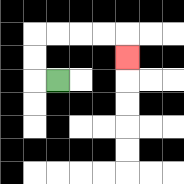{'start': '[2, 3]', 'end': '[5, 2]', 'path_directions': 'L,U,U,R,R,R,R,D', 'path_coordinates': '[[2, 3], [1, 3], [1, 2], [1, 1], [2, 1], [3, 1], [4, 1], [5, 1], [5, 2]]'}